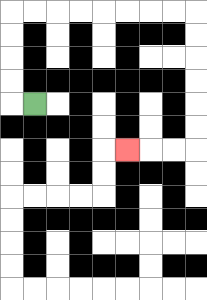{'start': '[1, 4]', 'end': '[5, 6]', 'path_directions': 'L,U,U,U,U,R,R,R,R,R,R,R,R,D,D,D,D,D,D,L,L,L', 'path_coordinates': '[[1, 4], [0, 4], [0, 3], [0, 2], [0, 1], [0, 0], [1, 0], [2, 0], [3, 0], [4, 0], [5, 0], [6, 0], [7, 0], [8, 0], [8, 1], [8, 2], [8, 3], [8, 4], [8, 5], [8, 6], [7, 6], [6, 6], [5, 6]]'}